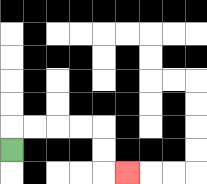{'start': '[0, 6]', 'end': '[5, 7]', 'path_directions': 'U,R,R,R,R,D,D,R', 'path_coordinates': '[[0, 6], [0, 5], [1, 5], [2, 5], [3, 5], [4, 5], [4, 6], [4, 7], [5, 7]]'}